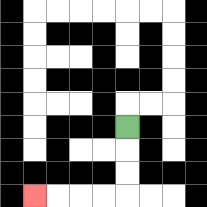{'start': '[5, 5]', 'end': '[1, 8]', 'path_directions': 'D,D,D,L,L,L,L', 'path_coordinates': '[[5, 5], [5, 6], [5, 7], [5, 8], [4, 8], [3, 8], [2, 8], [1, 8]]'}